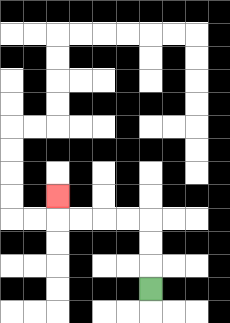{'start': '[6, 12]', 'end': '[2, 8]', 'path_directions': 'U,U,U,L,L,L,L,U', 'path_coordinates': '[[6, 12], [6, 11], [6, 10], [6, 9], [5, 9], [4, 9], [3, 9], [2, 9], [2, 8]]'}